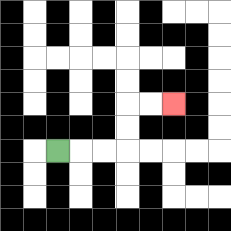{'start': '[2, 6]', 'end': '[7, 4]', 'path_directions': 'R,R,R,U,U,R,R', 'path_coordinates': '[[2, 6], [3, 6], [4, 6], [5, 6], [5, 5], [5, 4], [6, 4], [7, 4]]'}